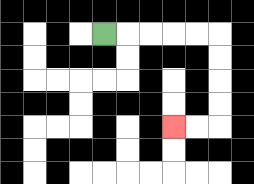{'start': '[4, 1]', 'end': '[7, 5]', 'path_directions': 'R,R,R,R,R,D,D,D,D,L,L', 'path_coordinates': '[[4, 1], [5, 1], [6, 1], [7, 1], [8, 1], [9, 1], [9, 2], [9, 3], [9, 4], [9, 5], [8, 5], [7, 5]]'}